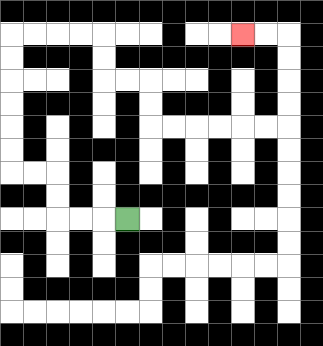{'start': '[5, 9]', 'end': '[10, 1]', 'path_directions': 'L,L,L,U,U,L,L,U,U,U,U,U,U,R,R,R,R,D,D,R,R,D,D,R,R,R,R,R,R,U,U,U,U,L,L', 'path_coordinates': '[[5, 9], [4, 9], [3, 9], [2, 9], [2, 8], [2, 7], [1, 7], [0, 7], [0, 6], [0, 5], [0, 4], [0, 3], [0, 2], [0, 1], [1, 1], [2, 1], [3, 1], [4, 1], [4, 2], [4, 3], [5, 3], [6, 3], [6, 4], [6, 5], [7, 5], [8, 5], [9, 5], [10, 5], [11, 5], [12, 5], [12, 4], [12, 3], [12, 2], [12, 1], [11, 1], [10, 1]]'}